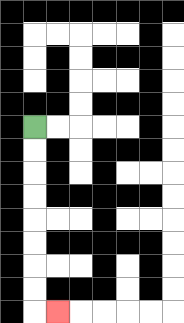{'start': '[1, 5]', 'end': '[2, 13]', 'path_directions': 'D,D,D,D,D,D,D,D,R', 'path_coordinates': '[[1, 5], [1, 6], [1, 7], [1, 8], [1, 9], [1, 10], [1, 11], [1, 12], [1, 13], [2, 13]]'}